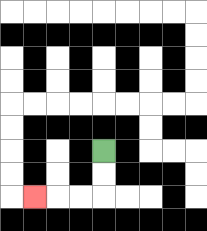{'start': '[4, 6]', 'end': '[1, 8]', 'path_directions': 'D,D,L,L,L', 'path_coordinates': '[[4, 6], [4, 7], [4, 8], [3, 8], [2, 8], [1, 8]]'}